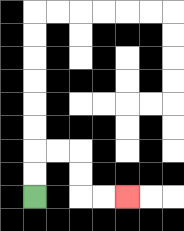{'start': '[1, 8]', 'end': '[5, 8]', 'path_directions': 'U,U,R,R,D,D,R,R', 'path_coordinates': '[[1, 8], [1, 7], [1, 6], [2, 6], [3, 6], [3, 7], [3, 8], [4, 8], [5, 8]]'}